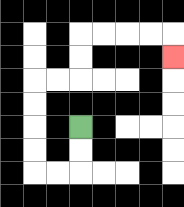{'start': '[3, 5]', 'end': '[7, 2]', 'path_directions': 'D,D,L,L,U,U,U,U,R,R,U,U,R,R,R,R,D', 'path_coordinates': '[[3, 5], [3, 6], [3, 7], [2, 7], [1, 7], [1, 6], [1, 5], [1, 4], [1, 3], [2, 3], [3, 3], [3, 2], [3, 1], [4, 1], [5, 1], [6, 1], [7, 1], [7, 2]]'}